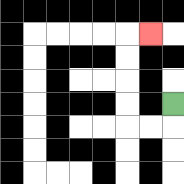{'start': '[7, 4]', 'end': '[6, 1]', 'path_directions': 'D,L,L,U,U,U,U,R', 'path_coordinates': '[[7, 4], [7, 5], [6, 5], [5, 5], [5, 4], [5, 3], [5, 2], [5, 1], [6, 1]]'}